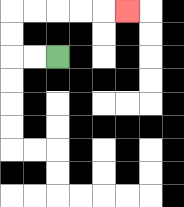{'start': '[2, 2]', 'end': '[5, 0]', 'path_directions': 'L,L,U,U,R,R,R,R,R', 'path_coordinates': '[[2, 2], [1, 2], [0, 2], [0, 1], [0, 0], [1, 0], [2, 0], [3, 0], [4, 0], [5, 0]]'}